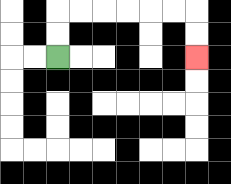{'start': '[2, 2]', 'end': '[8, 2]', 'path_directions': 'U,U,R,R,R,R,R,R,D,D', 'path_coordinates': '[[2, 2], [2, 1], [2, 0], [3, 0], [4, 0], [5, 0], [6, 0], [7, 0], [8, 0], [8, 1], [8, 2]]'}